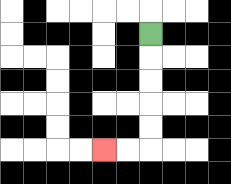{'start': '[6, 1]', 'end': '[4, 6]', 'path_directions': 'D,D,D,D,D,L,L', 'path_coordinates': '[[6, 1], [6, 2], [6, 3], [6, 4], [6, 5], [6, 6], [5, 6], [4, 6]]'}